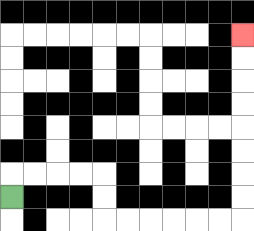{'start': '[0, 8]', 'end': '[10, 1]', 'path_directions': 'U,R,R,R,R,D,D,R,R,R,R,R,R,U,U,U,U,U,U,U,U', 'path_coordinates': '[[0, 8], [0, 7], [1, 7], [2, 7], [3, 7], [4, 7], [4, 8], [4, 9], [5, 9], [6, 9], [7, 9], [8, 9], [9, 9], [10, 9], [10, 8], [10, 7], [10, 6], [10, 5], [10, 4], [10, 3], [10, 2], [10, 1]]'}